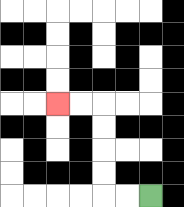{'start': '[6, 8]', 'end': '[2, 4]', 'path_directions': 'L,L,U,U,U,U,L,L', 'path_coordinates': '[[6, 8], [5, 8], [4, 8], [4, 7], [4, 6], [4, 5], [4, 4], [3, 4], [2, 4]]'}